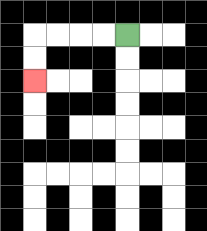{'start': '[5, 1]', 'end': '[1, 3]', 'path_directions': 'L,L,L,L,D,D', 'path_coordinates': '[[5, 1], [4, 1], [3, 1], [2, 1], [1, 1], [1, 2], [1, 3]]'}